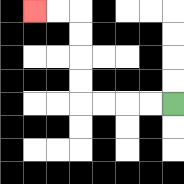{'start': '[7, 4]', 'end': '[1, 0]', 'path_directions': 'L,L,L,L,U,U,U,U,L,L', 'path_coordinates': '[[7, 4], [6, 4], [5, 4], [4, 4], [3, 4], [3, 3], [3, 2], [3, 1], [3, 0], [2, 0], [1, 0]]'}